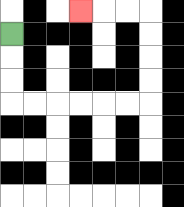{'start': '[0, 1]', 'end': '[3, 0]', 'path_directions': 'D,D,D,R,R,R,R,R,R,U,U,U,U,L,L,L', 'path_coordinates': '[[0, 1], [0, 2], [0, 3], [0, 4], [1, 4], [2, 4], [3, 4], [4, 4], [5, 4], [6, 4], [6, 3], [6, 2], [6, 1], [6, 0], [5, 0], [4, 0], [3, 0]]'}